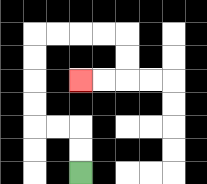{'start': '[3, 7]', 'end': '[3, 3]', 'path_directions': 'U,U,L,L,U,U,U,U,R,R,R,R,D,D,L,L', 'path_coordinates': '[[3, 7], [3, 6], [3, 5], [2, 5], [1, 5], [1, 4], [1, 3], [1, 2], [1, 1], [2, 1], [3, 1], [4, 1], [5, 1], [5, 2], [5, 3], [4, 3], [3, 3]]'}